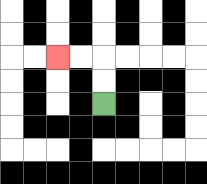{'start': '[4, 4]', 'end': '[2, 2]', 'path_directions': 'U,U,L,L', 'path_coordinates': '[[4, 4], [4, 3], [4, 2], [3, 2], [2, 2]]'}